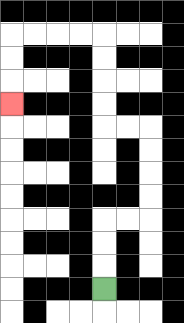{'start': '[4, 12]', 'end': '[0, 4]', 'path_directions': 'U,U,U,R,R,U,U,U,U,L,L,U,U,U,U,L,L,L,L,D,D,D', 'path_coordinates': '[[4, 12], [4, 11], [4, 10], [4, 9], [5, 9], [6, 9], [6, 8], [6, 7], [6, 6], [6, 5], [5, 5], [4, 5], [4, 4], [4, 3], [4, 2], [4, 1], [3, 1], [2, 1], [1, 1], [0, 1], [0, 2], [0, 3], [0, 4]]'}